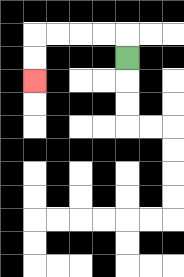{'start': '[5, 2]', 'end': '[1, 3]', 'path_directions': 'U,L,L,L,L,D,D', 'path_coordinates': '[[5, 2], [5, 1], [4, 1], [3, 1], [2, 1], [1, 1], [1, 2], [1, 3]]'}